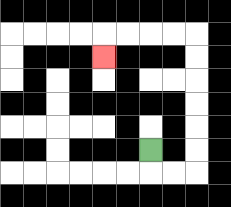{'start': '[6, 6]', 'end': '[4, 2]', 'path_directions': 'D,R,R,U,U,U,U,U,U,L,L,L,L,D', 'path_coordinates': '[[6, 6], [6, 7], [7, 7], [8, 7], [8, 6], [8, 5], [8, 4], [8, 3], [8, 2], [8, 1], [7, 1], [6, 1], [5, 1], [4, 1], [4, 2]]'}